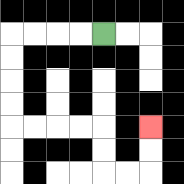{'start': '[4, 1]', 'end': '[6, 5]', 'path_directions': 'L,L,L,L,D,D,D,D,R,R,R,R,D,D,R,R,U,U', 'path_coordinates': '[[4, 1], [3, 1], [2, 1], [1, 1], [0, 1], [0, 2], [0, 3], [0, 4], [0, 5], [1, 5], [2, 5], [3, 5], [4, 5], [4, 6], [4, 7], [5, 7], [6, 7], [6, 6], [6, 5]]'}